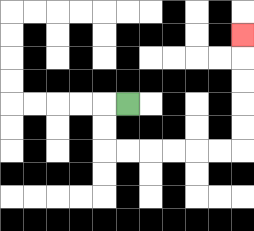{'start': '[5, 4]', 'end': '[10, 1]', 'path_directions': 'L,D,D,R,R,R,R,R,R,U,U,U,U,U', 'path_coordinates': '[[5, 4], [4, 4], [4, 5], [4, 6], [5, 6], [6, 6], [7, 6], [8, 6], [9, 6], [10, 6], [10, 5], [10, 4], [10, 3], [10, 2], [10, 1]]'}